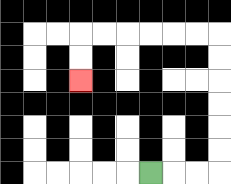{'start': '[6, 7]', 'end': '[3, 3]', 'path_directions': 'R,R,R,U,U,U,U,U,U,L,L,L,L,L,L,D,D', 'path_coordinates': '[[6, 7], [7, 7], [8, 7], [9, 7], [9, 6], [9, 5], [9, 4], [9, 3], [9, 2], [9, 1], [8, 1], [7, 1], [6, 1], [5, 1], [4, 1], [3, 1], [3, 2], [3, 3]]'}